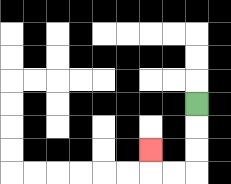{'start': '[8, 4]', 'end': '[6, 6]', 'path_directions': 'D,D,D,L,L,U', 'path_coordinates': '[[8, 4], [8, 5], [8, 6], [8, 7], [7, 7], [6, 7], [6, 6]]'}